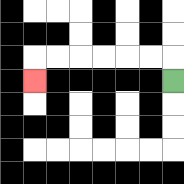{'start': '[7, 3]', 'end': '[1, 3]', 'path_directions': 'U,L,L,L,L,L,L,D', 'path_coordinates': '[[7, 3], [7, 2], [6, 2], [5, 2], [4, 2], [3, 2], [2, 2], [1, 2], [1, 3]]'}